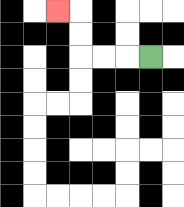{'start': '[6, 2]', 'end': '[2, 0]', 'path_directions': 'L,L,L,U,U,L', 'path_coordinates': '[[6, 2], [5, 2], [4, 2], [3, 2], [3, 1], [3, 0], [2, 0]]'}